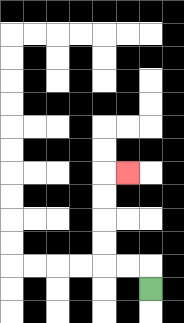{'start': '[6, 12]', 'end': '[5, 7]', 'path_directions': 'U,L,L,U,U,U,U,R', 'path_coordinates': '[[6, 12], [6, 11], [5, 11], [4, 11], [4, 10], [4, 9], [4, 8], [4, 7], [5, 7]]'}